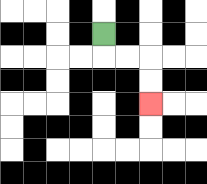{'start': '[4, 1]', 'end': '[6, 4]', 'path_directions': 'D,R,R,D,D', 'path_coordinates': '[[4, 1], [4, 2], [5, 2], [6, 2], [6, 3], [6, 4]]'}